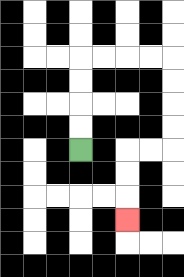{'start': '[3, 6]', 'end': '[5, 9]', 'path_directions': 'U,U,U,U,R,R,R,R,D,D,D,D,L,L,D,D,D', 'path_coordinates': '[[3, 6], [3, 5], [3, 4], [3, 3], [3, 2], [4, 2], [5, 2], [6, 2], [7, 2], [7, 3], [7, 4], [7, 5], [7, 6], [6, 6], [5, 6], [5, 7], [5, 8], [5, 9]]'}